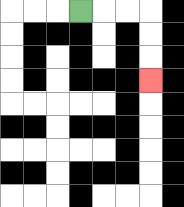{'start': '[3, 0]', 'end': '[6, 3]', 'path_directions': 'R,R,R,D,D,D', 'path_coordinates': '[[3, 0], [4, 0], [5, 0], [6, 0], [6, 1], [6, 2], [6, 3]]'}